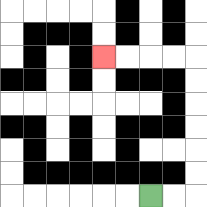{'start': '[6, 8]', 'end': '[4, 2]', 'path_directions': 'R,R,U,U,U,U,U,U,L,L,L,L', 'path_coordinates': '[[6, 8], [7, 8], [8, 8], [8, 7], [8, 6], [8, 5], [8, 4], [8, 3], [8, 2], [7, 2], [6, 2], [5, 2], [4, 2]]'}